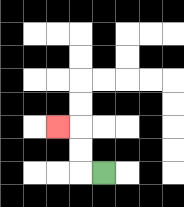{'start': '[4, 7]', 'end': '[2, 5]', 'path_directions': 'L,U,U,L', 'path_coordinates': '[[4, 7], [3, 7], [3, 6], [3, 5], [2, 5]]'}